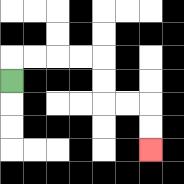{'start': '[0, 3]', 'end': '[6, 6]', 'path_directions': 'U,R,R,R,R,D,D,R,R,D,D', 'path_coordinates': '[[0, 3], [0, 2], [1, 2], [2, 2], [3, 2], [4, 2], [4, 3], [4, 4], [5, 4], [6, 4], [6, 5], [6, 6]]'}